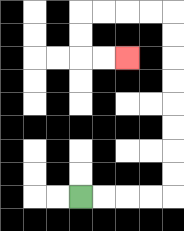{'start': '[3, 8]', 'end': '[5, 2]', 'path_directions': 'R,R,R,R,U,U,U,U,U,U,U,U,L,L,L,L,D,D,R,R', 'path_coordinates': '[[3, 8], [4, 8], [5, 8], [6, 8], [7, 8], [7, 7], [7, 6], [7, 5], [7, 4], [7, 3], [7, 2], [7, 1], [7, 0], [6, 0], [5, 0], [4, 0], [3, 0], [3, 1], [3, 2], [4, 2], [5, 2]]'}